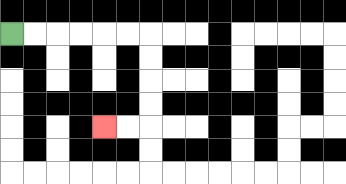{'start': '[0, 1]', 'end': '[4, 5]', 'path_directions': 'R,R,R,R,R,R,D,D,D,D,L,L', 'path_coordinates': '[[0, 1], [1, 1], [2, 1], [3, 1], [4, 1], [5, 1], [6, 1], [6, 2], [6, 3], [6, 4], [6, 5], [5, 5], [4, 5]]'}